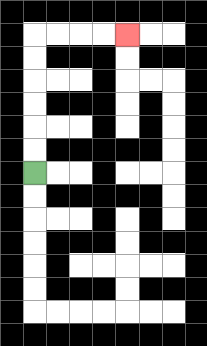{'start': '[1, 7]', 'end': '[5, 1]', 'path_directions': 'U,U,U,U,U,U,R,R,R,R', 'path_coordinates': '[[1, 7], [1, 6], [1, 5], [1, 4], [1, 3], [1, 2], [1, 1], [2, 1], [3, 1], [4, 1], [5, 1]]'}